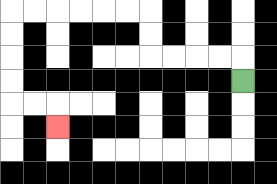{'start': '[10, 3]', 'end': '[2, 5]', 'path_directions': 'U,L,L,L,L,U,U,L,L,L,L,L,L,D,D,D,D,R,R,D', 'path_coordinates': '[[10, 3], [10, 2], [9, 2], [8, 2], [7, 2], [6, 2], [6, 1], [6, 0], [5, 0], [4, 0], [3, 0], [2, 0], [1, 0], [0, 0], [0, 1], [0, 2], [0, 3], [0, 4], [1, 4], [2, 4], [2, 5]]'}